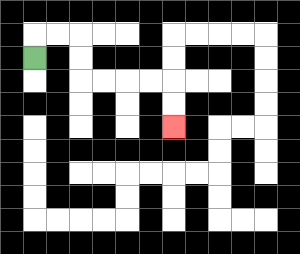{'start': '[1, 2]', 'end': '[7, 5]', 'path_directions': 'U,R,R,D,D,R,R,R,R,D,D', 'path_coordinates': '[[1, 2], [1, 1], [2, 1], [3, 1], [3, 2], [3, 3], [4, 3], [5, 3], [6, 3], [7, 3], [7, 4], [7, 5]]'}